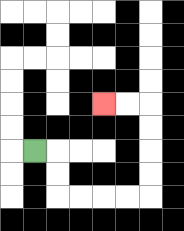{'start': '[1, 6]', 'end': '[4, 4]', 'path_directions': 'R,D,D,R,R,R,R,U,U,U,U,L,L', 'path_coordinates': '[[1, 6], [2, 6], [2, 7], [2, 8], [3, 8], [4, 8], [5, 8], [6, 8], [6, 7], [6, 6], [6, 5], [6, 4], [5, 4], [4, 4]]'}